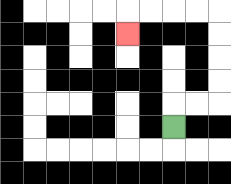{'start': '[7, 5]', 'end': '[5, 1]', 'path_directions': 'U,R,R,U,U,U,U,L,L,L,L,D', 'path_coordinates': '[[7, 5], [7, 4], [8, 4], [9, 4], [9, 3], [9, 2], [9, 1], [9, 0], [8, 0], [7, 0], [6, 0], [5, 0], [5, 1]]'}